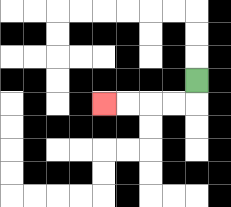{'start': '[8, 3]', 'end': '[4, 4]', 'path_directions': 'D,L,L,L,L', 'path_coordinates': '[[8, 3], [8, 4], [7, 4], [6, 4], [5, 4], [4, 4]]'}